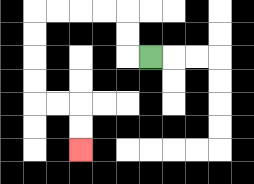{'start': '[6, 2]', 'end': '[3, 6]', 'path_directions': 'L,U,U,L,L,L,L,D,D,D,D,R,R,D,D', 'path_coordinates': '[[6, 2], [5, 2], [5, 1], [5, 0], [4, 0], [3, 0], [2, 0], [1, 0], [1, 1], [1, 2], [1, 3], [1, 4], [2, 4], [3, 4], [3, 5], [3, 6]]'}